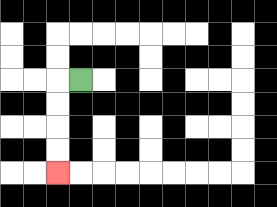{'start': '[3, 3]', 'end': '[2, 7]', 'path_directions': 'L,D,D,D,D', 'path_coordinates': '[[3, 3], [2, 3], [2, 4], [2, 5], [2, 6], [2, 7]]'}